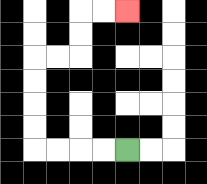{'start': '[5, 6]', 'end': '[5, 0]', 'path_directions': 'L,L,L,L,U,U,U,U,R,R,U,U,R,R', 'path_coordinates': '[[5, 6], [4, 6], [3, 6], [2, 6], [1, 6], [1, 5], [1, 4], [1, 3], [1, 2], [2, 2], [3, 2], [3, 1], [3, 0], [4, 0], [5, 0]]'}